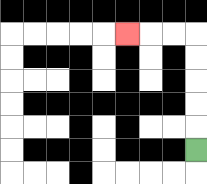{'start': '[8, 6]', 'end': '[5, 1]', 'path_directions': 'U,U,U,U,U,L,L,L', 'path_coordinates': '[[8, 6], [8, 5], [8, 4], [8, 3], [8, 2], [8, 1], [7, 1], [6, 1], [5, 1]]'}